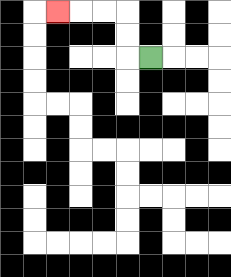{'start': '[6, 2]', 'end': '[2, 0]', 'path_directions': 'L,U,U,L,L,L', 'path_coordinates': '[[6, 2], [5, 2], [5, 1], [5, 0], [4, 0], [3, 0], [2, 0]]'}